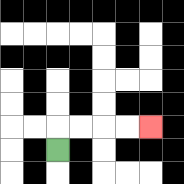{'start': '[2, 6]', 'end': '[6, 5]', 'path_directions': 'U,R,R,R,R', 'path_coordinates': '[[2, 6], [2, 5], [3, 5], [4, 5], [5, 5], [6, 5]]'}